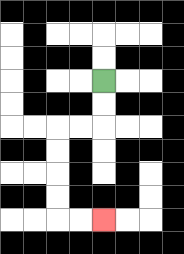{'start': '[4, 3]', 'end': '[4, 9]', 'path_directions': 'D,D,L,L,D,D,D,D,R,R', 'path_coordinates': '[[4, 3], [4, 4], [4, 5], [3, 5], [2, 5], [2, 6], [2, 7], [2, 8], [2, 9], [3, 9], [4, 9]]'}